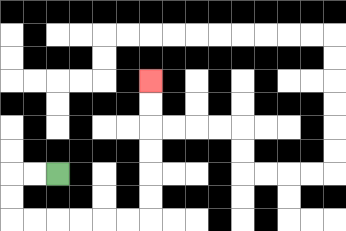{'start': '[2, 7]', 'end': '[6, 3]', 'path_directions': 'L,L,D,D,R,R,R,R,R,R,U,U,U,U,U,U', 'path_coordinates': '[[2, 7], [1, 7], [0, 7], [0, 8], [0, 9], [1, 9], [2, 9], [3, 9], [4, 9], [5, 9], [6, 9], [6, 8], [6, 7], [6, 6], [6, 5], [6, 4], [6, 3]]'}